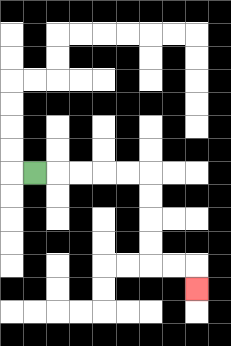{'start': '[1, 7]', 'end': '[8, 12]', 'path_directions': 'R,R,R,R,R,D,D,D,D,R,R,D', 'path_coordinates': '[[1, 7], [2, 7], [3, 7], [4, 7], [5, 7], [6, 7], [6, 8], [6, 9], [6, 10], [6, 11], [7, 11], [8, 11], [8, 12]]'}